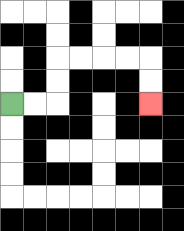{'start': '[0, 4]', 'end': '[6, 4]', 'path_directions': 'R,R,U,U,R,R,R,R,D,D', 'path_coordinates': '[[0, 4], [1, 4], [2, 4], [2, 3], [2, 2], [3, 2], [4, 2], [5, 2], [6, 2], [6, 3], [6, 4]]'}